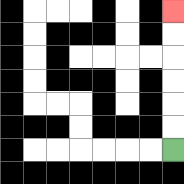{'start': '[7, 6]', 'end': '[7, 0]', 'path_directions': 'U,U,U,U,U,U', 'path_coordinates': '[[7, 6], [7, 5], [7, 4], [7, 3], [7, 2], [7, 1], [7, 0]]'}